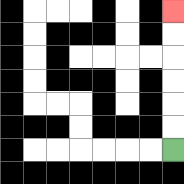{'start': '[7, 6]', 'end': '[7, 0]', 'path_directions': 'U,U,U,U,U,U', 'path_coordinates': '[[7, 6], [7, 5], [7, 4], [7, 3], [7, 2], [7, 1], [7, 0]]'}